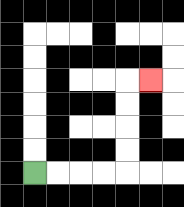{'start': '[1, 7]', 'end': '[6, 3]', 'path_directions': 'R,R,R,R,U,U,U,U,R', 'path_coordinates': '[[1, 7], [2, 7], [3, 7], [4, 7], [5, 7], [5, 6], [5, 5], [5, 4], [5, 3], [6, 3]]'}